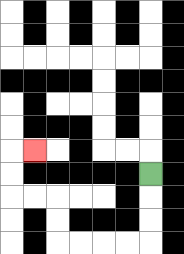{'start': '[6, 7]', 'end': '[1, 6]', 'path_directions': 'D,D,D,L,L,L,L,U,U,L,L,U,U,R', 'path_coordinates': '[[6, 7], [6, 8], [6, 9], [6, 10], [5, 10], [4, 10], [3, 10], [2, 10], [2, 9], [2, 8], [1, 8], [0, 8], [0, 7], [0, 6], [1, 6]]'}